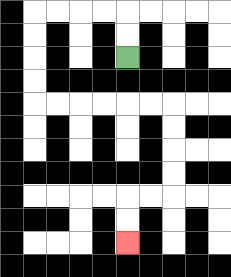{'start': '[5, 2]', 'end': '[5, 10]', 'path_directions': 'U,U,L,L,L,L,D,D,D,D,R,R,R,R,R,R,D,D,D,D,L,L,D,D', 'path_coordinates': '[[5, 2], [5, 1], [5, 0], [4, 0], [3, 0], [2, 0], [1, 0], [1, 1], [1, 2], [1, 3], [1, 4], [2, 4], [3, 4], [4, 4], [5, 4], [6, 4], [7, 4], [7, 5], [7, 6], [7, 7], [7, 8], [6, 8], [5, 8], [5, 9], [5, 10]]'}